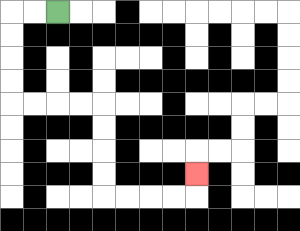{'start': '[2, 0]', 'end': '[8, 7]', 'path_directions': 'L,L,D,D,D,D,R,R,R,R,D,D,D,D,R,R,R,R,U', 'path_coordinates': '[[2, 0], [1, 0], [0, 0], [0, 1], [0, 2], [0, 3], [0, 4], [1, 4], [2, 4], [3, 4], [4, 4], [4, 5], [4, 6], [4, 7], [4, 8], [5, 8], [6, 8], [7, 8], [8, 8], [8, 7]]'}